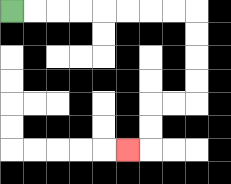{'start': '[0, 0]', 'end': '[5, 6]', 'path_directions': 'R,R,R,R,R,R,R,R,D,D,D,D,L,L,D,D,L', 'path_coordinates': '[[0, 0], [1, 0], [2, 0], [3, 0], [4, 0], [5, 0], [6, 0], [7, 0], [8, 0], [8, 1], [8, 2], [8, 3], [8, 4], [7, 4], [6, 4], [6, 5], [6, 6], [5, 6]]'}